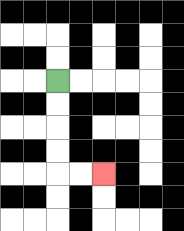{'start': '[2, 3]', 'end': '[4, 7]', 'path_directions': 'D,D,D,D,R,R', 'path_coordinates': '[[2, 3], [2, 4], [2, 5], [2, 6], [2, 7], [3, 7], [4, 7]]'}